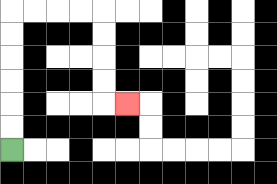{'start': '[0, 6]', 'end': '[5, 4]', 'path_directions': 'U,U,U,U,U,U,R,R,R,R,D,D,D,D,R', 'path_coordinates': '[[0, 6], [0, 5], [0, 4], [0, 3], [0, 2], [0, 1], [0, 0], [1, 0], [2, 0], [3, 0], [4, 0], [4, 1], [4, 2], [4, 3], [4, 4], [5, 4]]'}